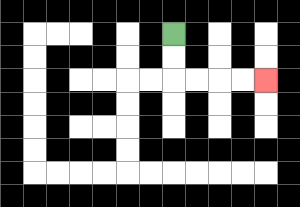{'start': '[7, 1]', 'end': '[11, 3]', 'path_directions': 'D,D,R,R,R,R', 'path_coordinates': '[[7, 1], [7, 2], [7, 3], [8, 3], [9, 3], [10, 3], [11, 3]]'}